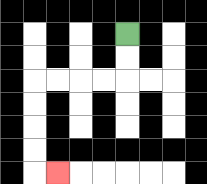{'start': '[5, 1]', 'end': '[2, 7]', 'path_directions': 'D,D,L,L,L,L,D,D,D,D,R', 'path_coordinates': '[[5, 1], [5, 2], [5, 3], [4, 3], [3, 3], [2, 3], [1, 3], [1, 4], [1, 5], [1, 6], [1, 7], [2, 7]]'}